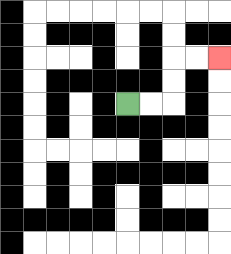{'start': '[5, 4]', 'end': '[9, 2]', 'path_directions': 'R,R,U,U,R,R', 'path_coordinates': '[[5, 4], [6, 4], [7, 4], [7, 3], [7, 2], [8, 2], [9, 2]]'}